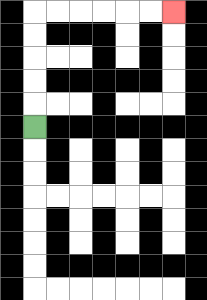{'start': '[1, 5]', 'end': '[7, 0]', 'path_directions': 'U,U,U,U,U,R,R,R,R,R,R', 'path_coordinates': '[[1, 5], [1, 4], [1, 3], [1, 2], [1, 1], [1, 0], [2, 0], [3, 0], [4, 0], [5, 0], [6, 0], [7, 0]]'}